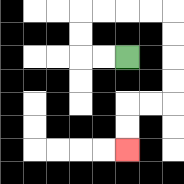{'start': '[5, 2]', 'end': '[5, 6]', 'path_directions': 'L,L,U,U,R,R,R,R,D,D,D,D,L,L,D,D', 'path_coordinates': '[[5, 2], [4, 2], [3, 2], [3, 1], [3, 0], [4, 0], [5, 0], [6, 0], [7, 0], [7, 1], [7, 2], [7, 3], [7, 4], [6, 4], [5, 4], [5, 5], [5, 6]]'}